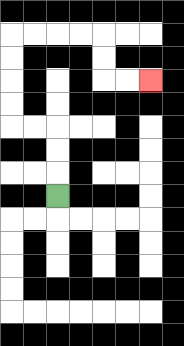{'start': '[2, 8]', 'end': '[6, 3]', 'path_directions': 'U,U,U,L,L,U,U,U,U,R,R,R,R,D,D,R,R', 'path_coordinates': '[[2, 8], [2, 7], [2, 6], [2, 5], [1, 5], [0, 5], [0, 4], [0, 3], [0, 2], [0, 1], [1, 1], [2, 1], [3, 1], [4, 1], [4, 2], [4, 3], [5, 3], [6, 3]]'}